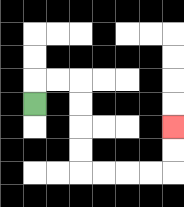{'start': '[1, 4]', 'end': '[7, 5]', 'path_directions': 'U,R,R,D,D,D,D,R,R,R,R,U,U', 'path_coordinates': '[[1, 4], [1, 3], [2, 3], [3, 3], [3, 4], [3, 5], [3, 6], [3, 7], [4, 7], [5, 7], [6, 7], [7, 7], [7, 6], [7, 5]]'}